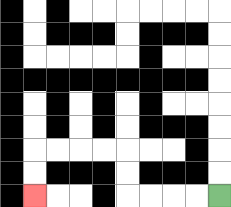{'start': '[9, 8]', 'end': '[1, 8]', 'path_directions': 'L,L,L,L,U,U,L,L,L,L,D,D', 'path_coordinates': '[[9, 8], [8, 8], [7, 8], [6, 8], [5, 8], [5, 7], [5, 6], [4, 6], [3, 6], [2, 6], [1, 6], [1, 7], [1, 8]]'}